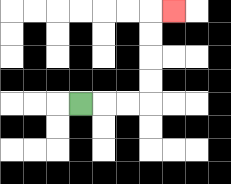{'start': '[3, 4]', 'end': '[7, 0]', 'path_directions': 'R,R,R,U,U,U,U,R', 'path_coordinates': '[[3, 4], [4, 4], [5, 4], [6, 4], [6, 3], [6, 2], [6, 1], [6, 0], [7, 0]]'}